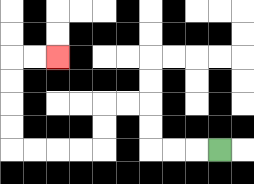{'start': '[9, 6]', 'end': '[2, 2]', 'path_directions': 'L,L,L,U,U,L,L,D,D,L,L,L,L,U,U,U,U,R,R', 'path_coordinates': '[[9, 6], [8, 6], [7, 6], [6, 6], [6, 5], [6, 4], [5, 4], [4, 4], [4, 5], [4, 6], [3, 6], [2, 6], [1, 6], [0, 6], [0, 5], [0, 4], [0, 3], [0, 2], [1, 2], [2, 2]]'}